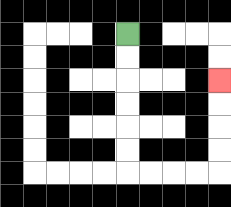{'start': '[5, 1]', 'end': '[9, 3]', 'path_directions': 'D,D,D,D,D,D,R,R,R,R,U,U,U,U', 'path_coordinates': '[[5, 1], [5, 2], [5, 3], [5, 4], [5, 5], [5, 6], [5, 7], [6, 7], [7, 7], [8, 7], [9, 7], [9, 6], [9, 5], [9, 4], [9, 3]]'}